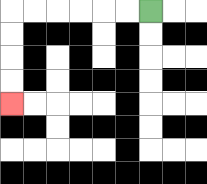{'start': '[6, 0]', 'end': '[0, 4]', 'path_directions': 'L,L,L,L,L,L,D,D,D,D', 'path_coordinates': '[[6, 0], [5, 0], [4, 0], [3, 0], [2, 0], [1, 0], [0, 0], [0, 1], [0, 2], [0, 3], [0, 4]]'}